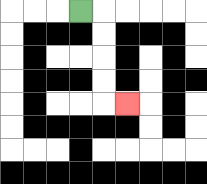{'start': '[3, 0]', 'end': '[5, 4]', 'path_directions': 'R,D,D,D,D,R', 'path_coordinates': '[[3, 0], [4, 0], [4, 1], [4, 2], [4, 3], [4, 4], [5, 4]]'}